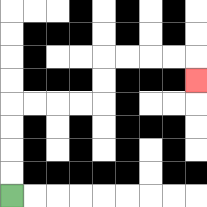{'start': '[0, 8]', 'end': '[8, 3]', 'path_directions': 'U,U,U,U,R,R,R,R,U,U,R,R,R,R,D', 'path_coordinates': '[[0, 8], [0, 7], [0, 6], [0, 5], [0, 4], [1, 4], [2, 4], [3, 4], [4, 4], [4, 3], [4, 2], [5, 2], [6, 2], [7, 2], [8, 2], [8, 3]]'}